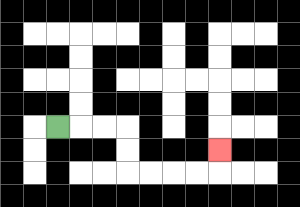{'start': '[2, 5]', 'end': '[9, 6]', 'path_directions': 'R,R,R,D,D,R,R,R,R,U', 'path_coordinates': '[[2, 5], [3, 5], [4, 5], [5, 5], [5, 6], [5, 7], [6, 7], [7, 7], [8, 7], [9, 7], [9, 6]]'}